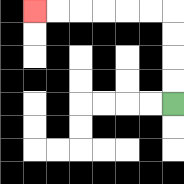{'start': '[7, 4]', 'end': '[1, 0]', 'path_directions': 'U,U,U,U,L,L,L,L,L,L', 'path_coordinates': '[[7, 4], [7, 3], [7, 2], [7, 1], [7, 0], [6, 0], [5, 0], [4, 0], [3, 0], [2, 0], [1, 0]]'}